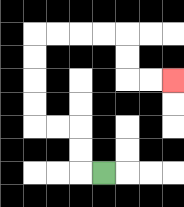{'start': '[4, 7]', 'end': '[7, 3]', 'path_directions': 'L,U,U,L,L,U,U,U,U,R,R,R,R,D,D,R,R', 'path_coordinates': '[[4, 7], [3, 7], [3, 6], [3, 5], [2, 5], [1, 5], [1, 4], [1, 3], [1, 2], [1, 1], [2, 1], [3, 1], [4, 1], [5, 1], [5, 2], [5, 3], [6, 3], [7, 3]]'}